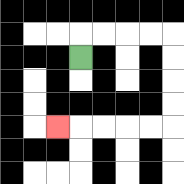{'start': '[3, 2]', 'end': '[2, 5]', 'path_directions': 'U,R,R,R,R,D,D,D,D,L,L,L,L,L', 'path_coordinates': '[[3, 2], [3, 1], [4, 1], [5, 1], [6, 1], [7, 1], [7, 2], [7, 3], [7, 4], [7, 5], [6, 5], [5, 5], [4, 5], [3, 5], [2, 5]]'}